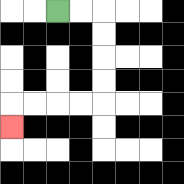{'start': '[2, 0]', 'end': '[0, 5]', 'path_directions': 'R,R,D,D,D,D,L,L,L,L,D', 'path_coordinates': '[[2, 0], [3, 0], [4, 0], [4, 1], [4, 2], [4, 3], [4, 4], [3, 4], [2, 4], [1, 4], [0, 4], [0, 5]]'}